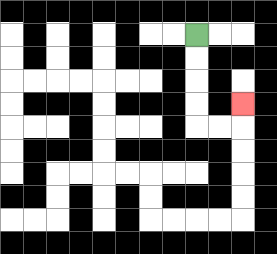{'start': '[8, 1]', 'end': '[10, 4]', 'path_directions': 'D,D,D,D,R,R,U', 'path_coordinates': '[[8, 1], [8, 2], [8, 3], [8, 4], [8, 5], [9, 5], [10, 5], [10, 4]]'}